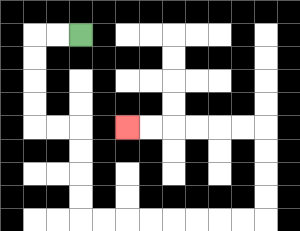{'start': '[3, 1]', 'end': '[5, 5]', 'path_directions': 'L,L,D,D,D,D,R,R,D,D,D,D,R,R,R,R,R,R,R,R,U,U,U,U,L,L,L,L,L,L', 'path_coordinates': '[[3, 1], [2, 1], [1, 1], [1, 2], [1, 3], [1, 4], [1, 5], [2, 5], [3, 5], [3, 6], [3, 7], [3, 8], [3, 9], [4, 9], [5, 9], [6, 9], [7, 9], [8, 9], [9, 9], [10, 9], [11, 9], [11, 8], [11, 7], [11, 6], [11, 5], [10, 5], [9, 5], [8, 5], [7, 5], [6, 5], [5, 5]]'}